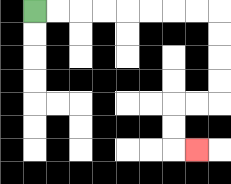{'start': '[1, 0]', 'end': '[8, 6]', 'path_directions': 'R,R,R,R,R,R,R,R,D,D,D,D,L,L,D,D,R', 'path_coordinates': '[[1, 0], [2, 0], [3, 0], [4, 0], [5, 0], [6, 0], [7, 0], [8, 0], [9, 0], [9, 1], [9, 2], [9, 3], [9, 4], [8, 4], [7, 4], [7, 5], [7, 6], [8, 6]]'}